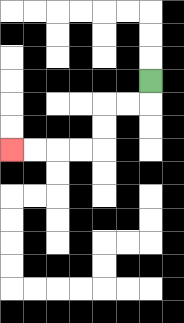{'start': '[6, 3]', 'end': '[0, 6]', 'path_directions': 'D,L,L,D,D,L,L,L,L', 'path_coordinates': '[[6, 3], [6, 4], [5, 4], [4, 4], [4, 5], [4, 6], [3, 6], [2, 6], [1, 6], [0, 6]]'}